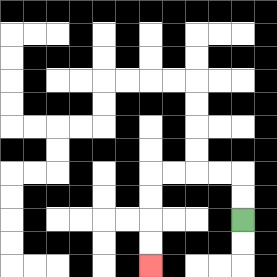{'start': '[10, 9]', 'end': '[6, 11]', 'path_directions': 'U,U,L,L,L,L,D,D,D,D', 'path_coordinates': '[[10, 9], [10, 8], [10, 7], [9, 7], [8, 7], [7, 7], [6, 7], [6, 8], [6, 9], [6, 10], [6, 11]]'}